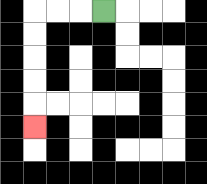{'start': '[4, 0]', 'end': '[1, 5]', 'path_directions': 'L,L,L,D,D,D,D,D', 'path_coordinates': '[[4, 0], [3, 0], [2, 0], [1, 0], [1, 1], [1, 2], [1, 3], [1, 4], [1, 5]]'}